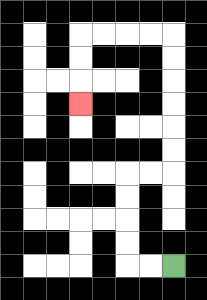{'start': '[7, 11]', 'end': '[3, 4]', 'path_directions': 'L,L,U,U,U,U,R,R,U,U,U,U,U,U,L,L,L,L,D,D,D', 'path_coordinates': '[[7, 11], [6, 11], [5, 11], [5, 10], [5, 9], [5, 8], [5, 7], [6, 7], [7, 7], [7, 6], [7, 5], [7, 4], [7, 3], [7, 2], [7, 1], [6, 1], [5, 1], [4, 1], [3, 1], [3, 2], [3, 3], [3, 4]]'}